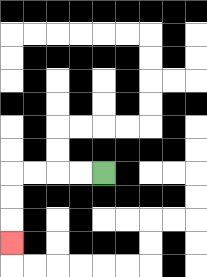{'start': '[4, 7]', 'end': '[0, 10]', 'path_directions': 'L,L,L,L,D,D,D', 'path_coordinates': '[[4, 7], [3, 7], [2, 7], [1, 7], [0, 7], [0, 8], [0, 9], [0, 10]]'}